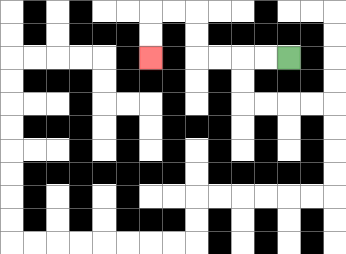{'start': '[12, 2]', 'end': '[6, 2]', 'path_directions': 'L,L,L,L,U,U,L,L,D,D', 'path_coordinates': '[[12, 2], [11, 2], [10, 2], [9, 2], [8, 2], [8, 1], [8, 0], [7, 0], [6, 0], [6, 1], [6, 2]]'}